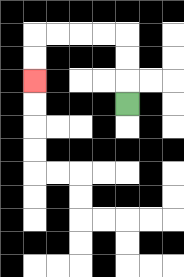{'start': '[5, 4]', 'end': '[1, 3]', 'path_directions': 'U,U,U,L,L,L,L,D,D', 'path_coordinates': '[[5, 4], [5, 3], [5, 2], [5, 1], [4, 1], [3, 1], [2, 1], [1, 1], [1, 2], [1, 3]]'}